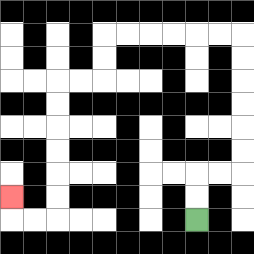{'start': '[8, 9]', 'end': '[0, 8]', 'path_directions': 'U,U,R,R,U,U,U,U,U,U,L,L,L,L,L,L,D,D,L,L,D,D,D,D,D,D,L,L,U', 'path_coordinates': '[[8, 9], [8, 8], [8, 7], [9, 7], [10, 7], [10, 6], [10, 5], [10, 4], [10, 3], [10, 2], [10, 1], [9, 1], [8, 1], [7, 1], [6, 1], [5, 1], [4, 1], [4, 2], [4, 3], [3, 3], [2, 3], [2, 4], [2, 5], [2, 6], [2, 7], [2, 8], [2, 9], [1, 9], [0, 9], [0, 8]]'}